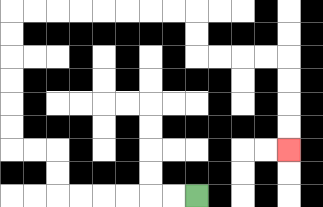{'start': '[8, 8]', 'end': '[12, 6]', 'path_directions': 'L,L,L,L,L,L,U,U,L,L,U,U,U,U,U,U,R,R,R,R,R,R,R,R,D,D,R,R,R,R,D,D,D,D', 'path_coordinates': '[[8, 8], [7, 8], [6, 8], [5, 8], [4, 8], [3, 8], [2, 8], [2, 7], [2, 6], [1, 6], [0, 6], [0, 5], [0, 4], [0, 3], [0, 2], [0, 1], [0, 0], [1, 0], [2, 0], [3, 0], [4, 0], [5, 0], [6, 0], [7, 0], [8, 0], [8, 1], [8, 2], [9, 2], [10, 2], [11, 2], [12, 2], [12, 3], [12, 4], [12, 5], [12, 6]]'}